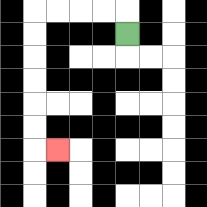{'start': '[5, 1]', 'end': '[2, 6]', 'path_directions': 'U,L,L,L,L,D,D,D,D,D,D,R', 'path_coordinates': '[[5, 1], [5, 0], [4, 0], [3, 0], [2, 0], [1, 0], [1, 1], [1, 2], [1, 3], [1, 4], [1, 5], [1, 6], [2, 6]]'}